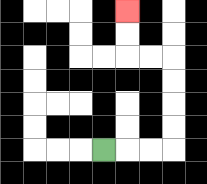{'start': '[4, 6]', 'end': '[5, 0]', 'path_directions': 'R,R,R,U,U,U,U,L,L,U,U', 'path_coordinates': '[[4, 6], [5, 6], [6, 6], [7, 6], [7, 5], [7, 4], [7, 3], [7, 2], [6, 2], [5, 2], [5, 1], [5, 0]]'}